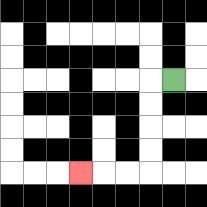{'start': '[7, 3]', 'end': '[3, 7]', 'path_directions': 'L,D,D,D,D,L,L,L', 'path_coordinates': '[[7, 3], [6, 3], [6, 4], [6, 5], [6, 6], [6, 7], [5, 7], [4, 7], [3, 7]]'}